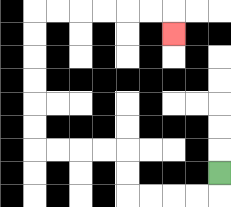{'start': '[9, 7]', 'end': '[7, 1]', 'path_directions': 'D,L,L,L,L,U,U,L,L,L,L,U,U,U,U,U,U,R,R,R,R,R,R,D', 'path_coordinates': '[[9, 7], [9, 8], [8, 8], [7, 8], [6, 8], [5, 8], [5, 7], [5, 6], [4, 6], [3, 6], [2, 6], [1, 6], [1, 5], [1, 4], [1, 3], [1, 2], [1, 1], [1, 0], [2, 0], [3, 0], [4, 0], [5, 0], [6, 0], [7, 0], [7, 1]]'}